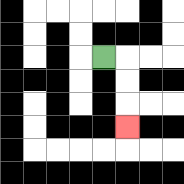{'start': '[4, 2]', 'end': '[5, 5]', 'path_directions': 'R,D,D,D', 'path_coordinates': '[[4, 2], [5, 2], [5, 3], [5, 4], [5, 5]]'}